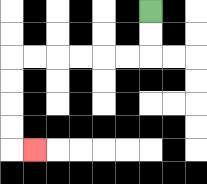{'start': '[6, 0]', 'end': '[1, 6]', 'path_directions': 'D,D,L,L,L,L,L,L,D,D,D,D,R', 'path_coordinates': '[[6, 0], [6, 1], [6, 2], [5, 2], [4, 2], [3, 2], [2, 2], [1, 2], [0, 2], [0, 3], [0, 4], [0, 5], [0, 6], [1, 6]]'}